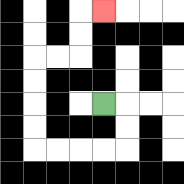{'start': '[4, 4]', 'end': '[4, 0]', 'path_directions': 'R,D,D,L,L,L,L,U,U,U,U,R,R,U,U,R', 'path_coordinates': '[[4, 4], [5, 4], [5, 5], [5, 6], [4, 6], [3, 6], [2, 6], [1, 6], [1, 5], [1, 4], [1, 3], [1, 2], [2, 2], [3, 2], [3, 1], [3, 0], [4, 0]]'}